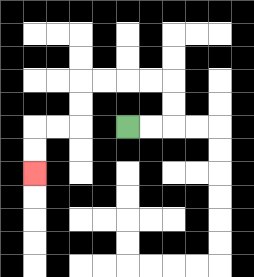{'start': '[5, 5]', 'end': '[1, 7]', 'path_directions': 'R,R,U,U,L,L,L,L,D,D,L,L,D,D', 'path_coordinates': '[[5, 5], [6, 5], [7, 5], [7, 4], [7, 3], [6, 3], [5, 3], [4, 3], [3, 3], [3, 4], [3, 5], [2, 5], [1, 5], [1, 6], [1, 7]]'}